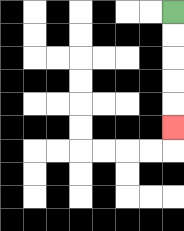{'start': '[7, 0]', 'end': '[7, 5]', 'path_directions': 'D,D,D,D,D', 'path_coordinates': '[[7, 0], [7, 1], [7, 2], [7, 3], [7, 4], [7, 5]]'}